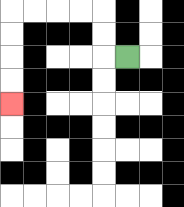{'start': '[5, 2]', 'end': '[0, 4]', 'path_directions': 'L,U,U,L,L,L,L,D,D,D,D', 'path_coordinates': '[[5, 2], [4, 2], [4, 1], [4, 0], [3, 0], [2, 0], [1, 0], [0, 0], [0, 1], [0, 2], [0, 3], [0, 4]]'}